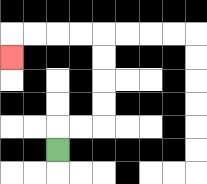{'start': '[2, 6]', 'end': '[0, 2]', 'path_directions': 'U,R,R,U,U,U,U,L,L,L,L,D', 'path_coordinates': '[[2, 6], [2, 5], [3, 5], [4, 5], [4, 4], [4, 3], [4, 2], [4, 1], [3, 1], [2, 1], [1, 1], [0, 1], [0, 2]]'}